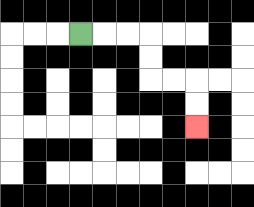{'start': '[3, 1]', 'end': '[8, 5]', 'path_directions': 'R,R,R,D,D,R,R,D,D', 'path_coordinates': '[[3, 1], [4, 1], [5, 1], [6, 1], [6, 2], [6, 3], [7, 3], [8, 3], [8, 4], [8, 5]]'}